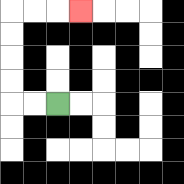{'start': '[2, 4]', 'end': '[3, 0]', 'path_directions': 'L,L,U,U,U,U,R,R,R', 'path_coordinates': '[[2, 4], [1, 4], [0, 4], [0, 3], [0, 2], [0, 1], [0, 0], [1, 0], [2, 0], [3, 0]]'}